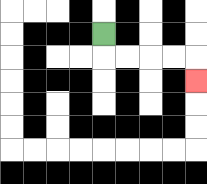{'start': '[4, 1]', 'end': '[8, 3]', 'path_directions': 'D,R,R,R,R,D', 'path_coordinates': '[[4, 1], [4, 2], [5, 2], [6, 2], [7, 2], [8, 2], [8, 3]]'}